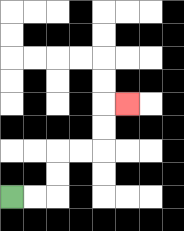{'start': '[0, 8]', 'end': '[5, 4]', 'path_directions': 'R,R,U,U,R,R,U,U,R', 'path_coordinates': '[[0, 8], [1, 8], [2, 8], [2, 7], [2, 6], [3, 6], [4, 6], [4, 5], [4, 4], [5, 4]]'}